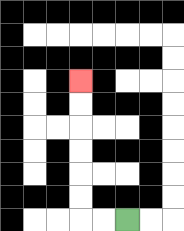{'start': '[5, 9]', 'end': '[3, 3]', 'path_directions': 'L,L,U,U,U,U,U,U', 'path_coordinates': '[[5, 9], [4, 9], [3, 9], [3, 8], [3, 7], [3, 6], [3, 5], [3, 4], [3, 3]]'}